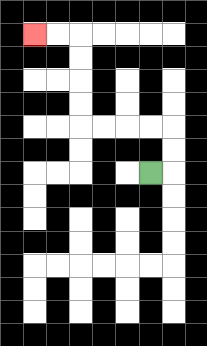{'start': '[6, 7]', 'end': '[1, 1]', 'path_directions': 'R,U,U,L,L,L,L,U,U,U,U,L,L', 'path_coordinates': '[[6, 7], [7, 7], [7, 6], [7, 5], [6, 5], [5, 5], [4, 5], [3, 5], [3, 4], [3, 3], [3, 2], [3, 1], [2, 1], [1, 1]]'}